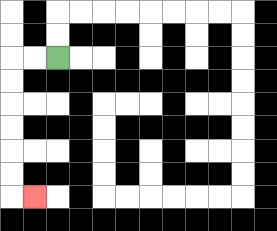{'start': '[2, 2]', 'end': '[1, 8]', 'path_directions': 'L,L,D,D,D,D,D,D,R', 'path_coordinates': '[[2, 2], [1, 2], [0, 2], [0, 3], [0, 4], [0, 5], [0, 6], [0, 7], [0, 8], [1, 8]]'}